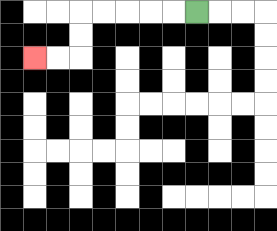{'start': '[8, 0]', 'end': '[1, 2]', 'path_directions': 'L,L,L,L,L,D,D,L,L', 'path_coordinates': '[[8, 0], [7, 0], [6, 0], [5, 0], [4, 0], [3, 0], [3, 1], [3, 2], [2, 2], [1, 2]]'}